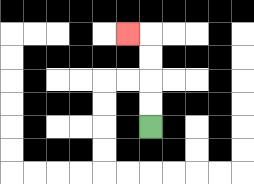{'start': '[6, 5]', 'end': '[5, 1]', 'path_directions': 'U,U,U,U,L', 'path_coordinates': '[[6, 5], [6, 4], [6, 3], [6, 2], [6, 1], [5, 1]]'}